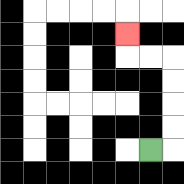{'start': '[6, 6]', 'end': '[5, 1]', 'path_directions': 'R,U,U,U,U,L,L,U', 'path_coordinates': '[[6, 6], [7, 6], [7, 5], [7, 4], [7, 3], [7, 2], [6, 2], [5, 2], [5, 1]]'}